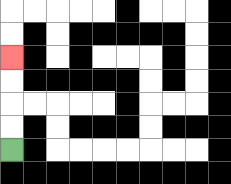{'start': '[0, 6]', 'end': '[0, 2]', 'path_directions': 'U,U,U,U', 'path_coordinates': '[[0, 6], [0, 5], [0, 4], [0, 3], [0, 2]]'}